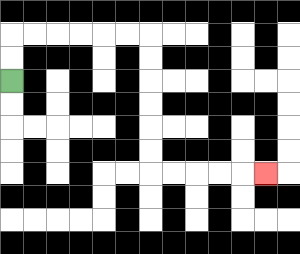{'start': '[0, 3]', 'end': '[11, 7]', 'path_directions': 'U,U,R,R,R,R,R,R,D,D,D,D,D,D,R,R,R,R,R', 'path_coordinates': '[[0, 3], [0, 2], [0, 1], [1, 1], [2, 1], [3, 1], [4, 1], [5, 1], [6, 1], [6, 2], [6, 3], [6, 4], [6, 5], [6, 6], [6, 7], [7, 7], [8, 7], [9, 7], [10, 7], [11, 7]]'}